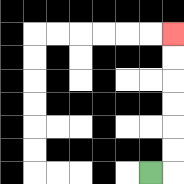{'start': '[6, 7]', 'end': '[7, 1]', 'path_directions': 'R,U,U,U,U,U,U', 'path_coordinates': '[[6, 7], [7, 7], [7, 6], [7, 5], [7, 4], [7, 3], [7, 2], [7, 1]]'}